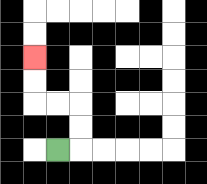{'start': '[2, 6]', 'end': '[1, 2]', 'path_directions': 'R,U,U,L,L,U,U', 'path_coordinates': '[[2, 6], [3, 6], [3, 5], [3, 4], [2, 4], [1, 4], [1, 3], [1, 2]]'}